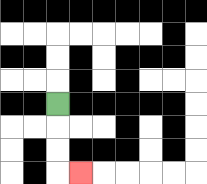{'start': '[2, 4]', 'end': '[3, 7]', 'path_directions': 'D,D,D,R', 'path_coordinates': '[[2, 4], [2, 5], [2, 6], [2, 7], [3, 7]]'}